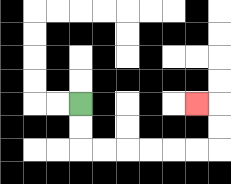{'start': '[3, 4]', 'end': '[8, 4]', 'path_directions': 'D,D,R,R,R,R,R,R,U,U,L', 'path_coordinates': '[[3, 4], [3, 5], [3, 6], [4, 6], [5, 6], [6, 6], [7, 6], [8, 6], [9, 6], [9, 5], [9, 4], [8, 4]]'}